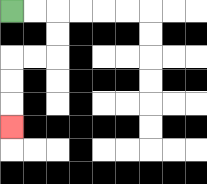{'start': '[0, 0]', 'end': '[0, 5]', 'path_directions': 'R,R,D,D,L,L,D,D,D', 'path_coordinates': '[[0, 0], [1, 0], [2, 0], [2, 1], [2, 2], [1, 2], [0, 2], [0, 3], [0, 4], [0, 5]]'}